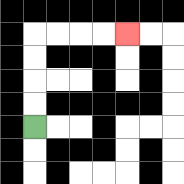{'start': '[1, 5]', 'end': '[5, 1]', 'path_directions': 'U,U,U,U,R,R,R,R', 'path_coordinates': '[[1, 5], [1, 4], [1, 3], [1, 2], [1, 1], [2, 1], [3, 1], [4, 1], [5, 1]]'}